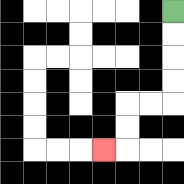{'start': '[7, 0]', 'end': '[4, 6]', 'path_directions': 'D,D,D,D,L,L,D,D,L', 'path_coordinates': '[[7, 0], [7, 1], [7, 2], [7, 3], [7, 4], [6, 4], [5, 4], [5, 5], [5, 6], [4, 6]]'}